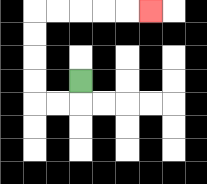{'start': '[3, 3]', 'end': '[6, 0]', 'path_directions': 'D,L,L,U,U,U,U,R,R,R,R,R', 'path_coordinates': '[[3, 3], [3, 4], [2, 4], [1, 4], [1, 3], [1, 2], [1, 1], [1, 0], [2, 0], [3, 0], [4, 0], [5, 0], [6, 0]]'}